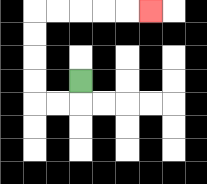{'start': '[3, 3]', 'end': '[6, 0]', 'path_directions': 'D,L,L,U,U,U,U,R,R,R,R,R', 'path_coordinates': '[[3, 3], [3, 4], [2, 4], [1, 4], [1, 3], [1, 2], [1, 1], [1, 0], [2, 0], [3, 0], [4, 0], [5, 0], [6, 0]]'}